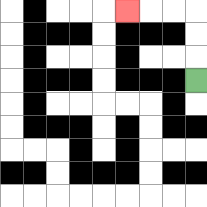{'start': '[8, 3]', 'end': '[5, 0]', 'path_directions': 'U,U,U,L,L,L', 'path_coordinates': '[[8, 3], [8, 2], [8, 1], [8, 0], [7, 0], [6, 0], [5, 0]]'}